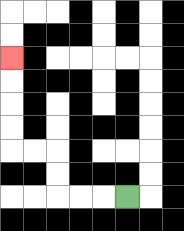{'start': '[5, 8]', 'end': '[0, 2]', 'path_directions': 'L,L,L,U,U,L,L,U,U,U,U', 'path_coordinates': '[[5, 8], [4, 8], [3, 8], [2, 8], [2, 7], [2, 6], [1, 6], [0, 6], [0, 5], [0, 4], [0, 3], [0, 2]]'}